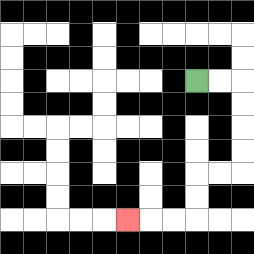{'start': '[8, 3]', 'end': '[5, 9]', 'path_directions': 'R,R,D,D,D,D,L,L,D,D,L,L,L', 'path_coordinates': '[[8, 3], [9, 3], [10, 3], [10, 4], [10, 5], [10, 6], [10, 7], [9, 7], [8, 7], [8, 8], [8, 9], [7, 9], [6, 9], [5, 9]]'}